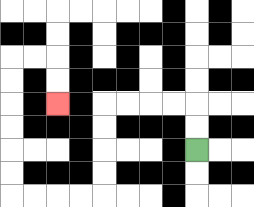{'start': '[8, 6]', 'end': '[2, 4]', 'path_directions': 'U,U,L,L,L,L,D,D,D,D,L,L,L,L,U,U,U,U,U,U,R,R,D,D', 'path_coordinates': '[[8, 6], [8, 5], [8, 4], [7, 4], [6, 4], [5, 4], [4, 4], [4, 5], [4, 6], [4, 7], [4, 8], [3, 8], [2, 8], [1, 8], [0, 8], [0, 7], [0, 6], [0, 5], [0, 4], [0, 3], [0, 2], [1, 2], [2, 2], [2, 3], [2, 4]]'}